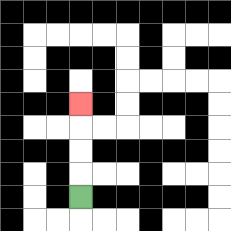{'start': '[3, 8]', 'end': '[3, 4]', 'path_directions': 'U,U,U,U', 'path_coordinates': '[[3, 8], [3, 7], [3, 6], [3, 5], [3, 4]]'}